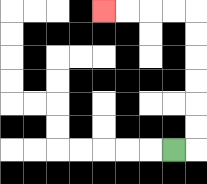{'start': '[7, 6]', 'end': '[4, 0]', 'path_directions': 'R,U,U,U,U,U,U,L,L,L,L', 'path_coordinates': '[[7, 6], [8, 6], [8, 5], [8, 4], [8, 3], [8, 2], [8, 1], [8, 0], [7, 0], [6, 0], [5, 0], [4, 0]]'}